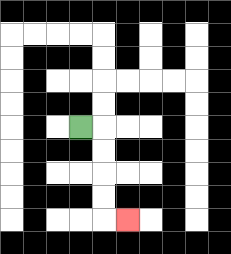{'start': '[3, 5]', 'end': '[5, 9]', 'path_directions': 'R,D,D,D,D,R', 'path_coordinates': '[[3, 5], [4, 5], [4, 6], [4, 7], [4, 8], [4, 9], [5, 9]]'}